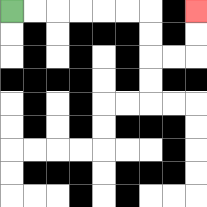{'start': '[0, 0]', 'end': '[8, 0]', 'path_directions': 'R,R,R,R,R,R,D,D,R,R,U,U', 'path_coordinates': '[[0, 0], [1, 0], [2, 0], [3, 0], [4, 0], [5, 0], [6, 0], [6, 1], [6, 2], [7, 2], [8, 2], [8, 1], [8, 0]]'}